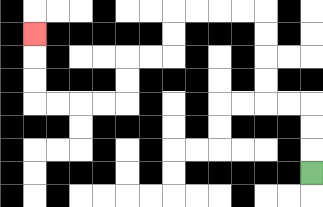{'start': '[13, 7]', 'end': '[1, 1]', 'path_directions': 'U,U,U,L,L,U,U,U,U,L,L,L,L,D,D,L,L,D,D,L,L,L,L,U,U,U', 'path_coordinates': '[[13, 7], [13, 6], [13, 5], [13, 4], [12, 4], [11, 4], [11, 3], [11, 2], [11, 1], [11, 0], [10, 0], [9, 0], [8, 0], [7, 0], [7, 1], [7, 2], [6, 2], [5, 2], [5, 3], [5, 4], [4, 4], [3, 4], [2, 4], [1, 4], [1, 3], [1, 2], [1, 1]]'}